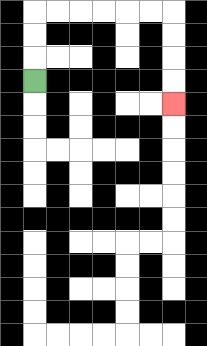{'start': '[1, 3]', 'end': '[7, 4]', 'path_directions': 'U,U,U,R,R,R,R,R,R,D,D,D,D', 'path_coordinates': '[[1, 3], [1, 2], [1, 1], [1, 0], [2, 0], [3, 0], [4, 0], [5, 0], [6, 0], [7, 0], [7, 1], [7, 2], [7, 3], [7, 4]]'}